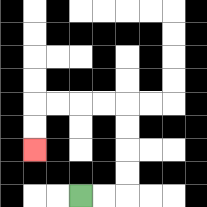{'start': '[3, 8]', 'end': '[1, 6]', 'path_directions': 'R,R,U,U,U,U,L,L,L,L,D,D', 'path_coordinates': '[[3, 8], [4, 8], [5, 8], [5, 7], [5, 6], [5, 5], [5, 4], [4, 4], [3, 4], [2, 4], [1, 4], [1, 5], [1, 6]]'}